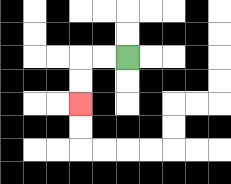{'start': '[5, 2]', 'end': '[3, 4]', 'path_directions': 'L,L,D,D', 'path_coordinates': '[[5, 2], [4, 2], [3, 2], [3, 3], [3, 4]]'}